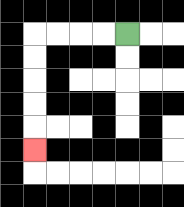{'start': '[5, 1]', 'end': '[1, 6]', 'path_directions': 'L,L,L,L,D,D,D,D,D', 'path_coordinates': '[[5, 1], [4, 1], [3, 1], [2, 1], [1, 1], [1, 2], [1, 3], [1, 4], [1, 5], [1, 6]]'}